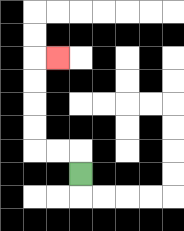{'start': '[3, 7]', 'end': '[2, 2]', 'path_directions': 'U,L,L,U,U,U,U,R', 'path_coordinates': '[[3, 7], [3, 6], [2, 6], [1, 6], [1, 5], [1, 4], [1, 3], [1, 2], [2, 2]]'}